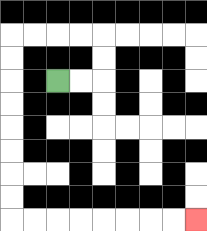{'start': '[2, 3]', 'end': '[8, 9]', 'path_directions': 'R,R,U,U,L,L,L,L,D,D,D,D,D,D,D,D,R,R,R,R,R,R,R,R', 'path_coordinates': '[[2, 3], [3, 3], [4, 3], [4, 2], [4, 1], [3, 1], [2, 1], [1, 1], [0, 1], [0, 2], [0, 3], [0, 4], [0, 5], [0, 6], [0, 7], [0, 8], [0, 9], [1, 9], [2, 9], [3, 9], [4, 9], [5, 9], [6, 9], [7, 9], [8, 9]]'}